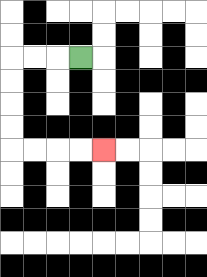{'start': '[3, 2]', 'end': '[4, 6]', 'path_directions': 'L,L,L,D,D,D,D,R,R,R,R', 'path_coordinates': '[[3, 2], [2, 2], [1, 2], [0, 2], [0, 3], [0, 4], [0, 5], [0, 6], [1, 6], [2, 6], [3, 6], [4, 6]]'}